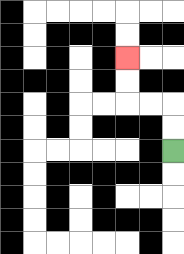{'start': '[7, 6]', 'end': '[5, 2]', 'path_directions': 'U,U,L,L,U,U', 'path_coordinates': '[[7, 6], [7, 5], [7, 4], [6, 4], [5, 4], [5, 3], [5, 2]]'}